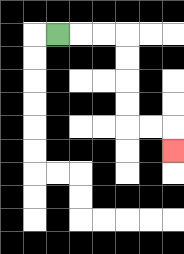{'start': '[2, 1]', 'end': '[7, 6]', 'path_directions': 'R,R,R,D,D,D,D,R,R,D', 'path_coordinates': '[[2, 1], [3, 1], [4, 1], [5, 1], [5, 2], [5, 3], [5, 4], [5, 5], [6, 5], [7, 5], [7, 6]]'}